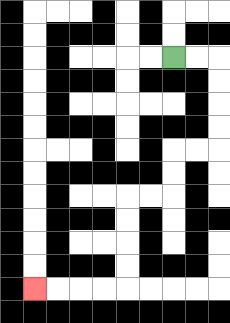{'start': '[7, 2]', 'end': '[1, 12]', 'path_directions': 'R,R,D,D,D,D,L,L,D,D,L,L,D,D,D,D,L,L,L,L', 'path_coordinates': '[[7, 2], [8, 2], [9, 2], [9, 3], [9, 4], [9, 5], [9, 6], [8, 6], [7, 6], [7, 7], [7, 8], [6, 8], [5, 8], [5, 9], [5, 10], [5, 11], [5, 12], [4, 12], [3, 12], [2, 12], [1, 12]]'}